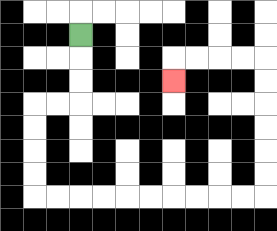{'start': '[3, 1]', 'end': '[7, 3]', 'path_directions': 'D,D,D,L,L,D,D,D,D,R,R,R,R,R,R,R,R,R,R,U,U,U,U,U,U,L,L,L,L,D', 'path_coordinates': '[[3, 1], [3, 2], [3, 3], [3, 4], [2, 4], [1, 4], [1, 5], [1, 6], [1, 7], [1, 8], [2, 8], [3, 8], [4, 8], [5, 8], [6, 8], [7, 8], [8, 8], [9, 8], [10, 8], [11, 8], [11, 7], [11, 6], [11, 5], [11, 4], [11, 3], [11, 2], [10, 2], [9, 2], [8, 2], [7, 2], [7, 3]]'}